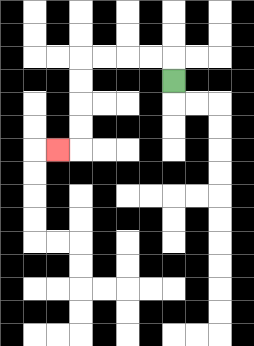{'start': '[7, 3]', 'end': '[2, 6]', 'path_directions': 'U,L,L,L,L,D,D,D,D,L', 'path_coordinates': '[[7, 3], [7, 2], [6, 2], [5, 2], [4, 2], [3, 2], [3, 3], [3, 4], [3, 5], [3, 6], [2, 6]]'}